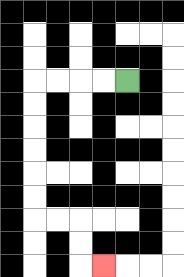{'start': '[5, 3]', 'end': '[4, 11]', 'path_directions': 'L,L,L,L,D,D,D,D,D,D,R,R,D,D,R', 'path_coordinates': '[[5, 3], [4, 3], [3, 3], [2, 3], [1, 3], [1, 4], [1, 5], [1, 6], [1, 7], [1, 8], [1, 9], [2, 9], [3, 9], [3, 10], [3, 11], [4, 11]]'}